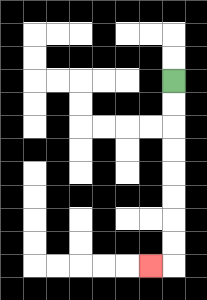{'start': '[7, 3]', 'end': '[6, 11]', 'path_directions': 'D,D,D,D,D,D,D,D,L', 'path_coordinates': '[[7, 3], [7, 4], [7, 5], [7, 6], [7, 7], [7, 8], [7, 9], [7, 10], [7, 11], [6, 11]]'}